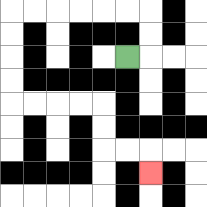{'start': '[5, 2]', 'end': '[6, 7]', 'path_directions': 'R,U,U,L,L,L,L,L,L,D,D,D,D,R,R,R,R,D,D,R,R,D', 'path_coordinates': '[[5, 2], [6, 2], [6, 1], [6, 0], [5, 0], [4, 0], [3, 0], [2, 0], [1, 0], [0, 0], [0, 1], [0, 2], [0, 3], [0, 4], [1, 4], [2, 4], [3, 4], [4, 4], [4, 5], [4, 6], [5, 6], [6, 6], [6, 7]]'}